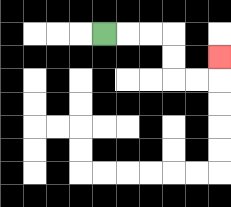{'start': '[4, 1]', 'end': '[9, 2]', 'path_directions': 'R,R,R,D,D,R,R,U', 'path_coordinates': '[[4, 1], [5, 1], [6, 1], [7, 1], [7, 2], [7, 3], [8, 3], [9, 3], [9, 2]]'}